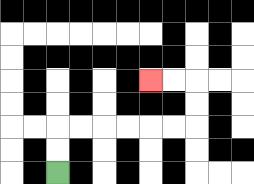{'start': '[2, 7]', 'end': '[6, 3]', 'path_directions': 'U,U,R,R,R,R,R,R,U,U,L,L', 'path_coordinates': '[[2, 7], [2, 6], [2, 5], [3, 5], [4, 5], [5, 5], [6, 5], [7, 5], [8, 5], [8, 4], [8, 3], [7, 3], [6, 3]]'}